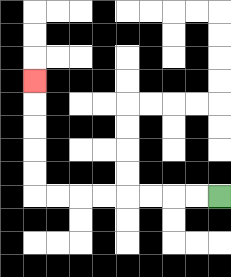{'start': '[9, 8]', 'end': '[1, 3]', 'path_directions': 'L,L,L,L,L,L,L,L,U,U,U,U,U', 'path_coordinates': '[[9, 8], [8, 8], [7, 8], [6, 8], [5, 8], [4, 8], [3, 8], [2, 8], [1, 8], [1, 7], [1, 6], [1, 5], [1, 4], [1, 3]]'}